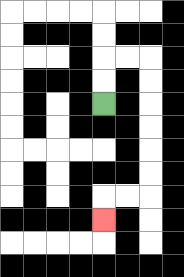{'start': '[4, 4]', 'end': '[4, 9]', 'path_directions': 'U,U,R,R,D,D,D,D,D,D,L,L,D', 'path_coordinates': '[[4, 4], [4, 3], [4, 2], [5, 2], [6, 2], [6, 3], [6, 4], [6, 5], [6, 6], [6, 7], [6, 8], [5, 8], [4, 8], [4, 9]]'}